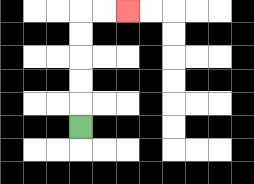{'start': '[3, 5]', 'end': '[5, 0]', 'path_directions': 'U,U,U,U,U,R,R', 'path_coordinates': '[[3, 5], [3, 4], [3, 3], [3, 2], [3, 1], [3, 0], [4, 0], [5, 0]]'}